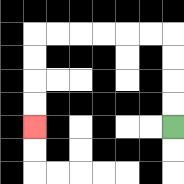{'start': '[7, 5]', 'end': '[1, 5]', 'path_directions': 'U,U,U,U,L,L,L,L,L,L,D,D,D,D', 'path_coordinates': '[[7, 5], [7, 4], [7, 3], [7, 2], [7, 1], [6, 1], [5, 1], [4, 1], [3, 1], [2, 1], [1, 1], [1, 2], [1, 3], [1, 4], [1, 5]]'}